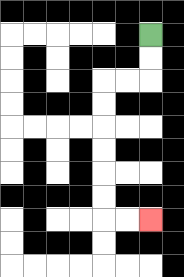{'start': '[6, 1]', 'end': '[6, 9]', 'path_directions': 'D,D,L,L,D,D,D,D,D,D,R,R', 'path_coordinates': '[[6, 1], [6, 2], [6, 3], [5, 3], [4, 3], [4, 4], [4, 5], [4, 6], [4, 7], [4, 8], [4, 9], [5, 9], [6, 9]]'}